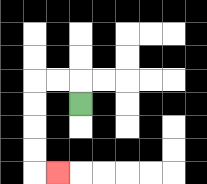{'start': '[3, 4]', 'end': '[2, 7]', 'path_directions': 'U,L,L,D,D,D,D,R', 'path_coordinates': '[[3, 4], [3, 3], [2, 3], [1, 3], [1, 4], [1, 5], [1, 6], [1, 7], [2, 7]]'}